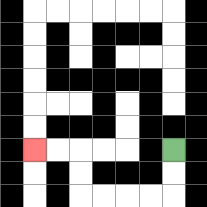{'start': '[7, 6]', 'end': '[1, 6]', 'path_directions': 'D,D,L,L,L,L,U,U,L,L', 'path_coordinates': '[[7, 6], [7, 7], [7, 8], [6, 8], [5, 8], [4, 8], [3, 8], [3, 7], [3, 6], [2, 6], [1, 6]]'}